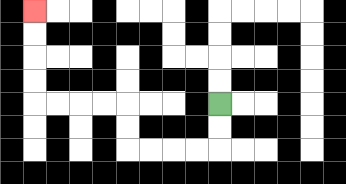{'start': '[9, 4]', 'end': '[1, 0]', 'path_directions': 'D,D,L,L,L,L,U,U,L,L,L,L,U,U,U,U', 'path_coordinates': '[[9, 4], [9, 5], [9, 6], [8, 6], [7, 6], [6, 6], [5, 6], [5, 5], [5, 4], [4, 4], [3, 4], [2, 4], [1, 4], [1, 3], [1, 2], [1, 1], [1, 0]]'}